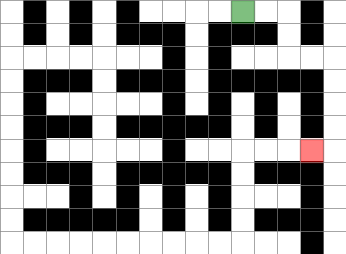{'start': '[10, 0]', 'end': '[13, 6]', 'path_directions': 'R,R,D,D,R,R,D,D,D,D,L', 'path_coordinates': '[[10, 0], [11, 0], [12, 0], [12, 1], [12, 2], [13, 2], [14, 2], [14, 3], [14, 4], [14, 5], [14, 6], [13, 6]]'}